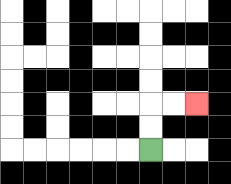{'start': '[6, 6]', 'end': '[8, 4]', 'path_directions': 'U,U,R,R', 'path_coordinates': '[[6, 6], [6, 5], [6, 4], [7, 4], [8, 4]]'}